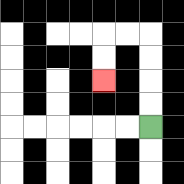{'start': '[6, 5]', 'end': '[4, 3]', 'path_directions': 'U,U,U,U,L,L,D,D', 'path_coordinates': '[[6, 5], [6, 4], [6, 3], [6, 2], [6, 1], [5, 1], [4, 1], [4, 2], [4, 3]]'}